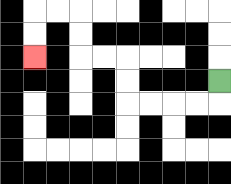{'start': '[9, 3]', 'end': '[1, 2]', 'path_directions': 'D,L,L,L,L,U,U,L,L,U,U,L,L,D,D', 'path_coordinates': '[[9, 3], [9, 4], [8, 4], [7, 4], [6, 4], [5, 4], [5, 3], [5, 2], [4, 2], [3, 2], [3, 1], [3, 0], [2, 0], [1, 0], [1, 1], [1, 2]]'}